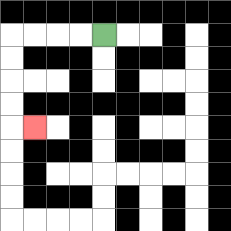{'start': '[4, 1]', 'end': '[1, 5]', 'path_directions': 'L,L,L,L,D,D,D,D,R', 'path_coordinates': '[[4, 1], [3, 1], [2, 1], [1, 1], [0, 1], [0, 2], [0, 3], [0, 4], [0, 5], [1, 5]]'}